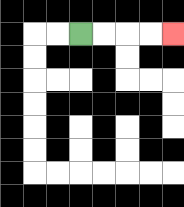{'start': '[3, 1]', 'end': '[7, 1]', 'path_directions': 'R,R,R,R', 'path_coordinates': '[[3, 1], [4, 1], [5, 1], [6, 1], [7, 1]]'}